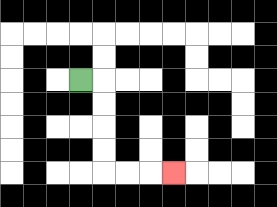{'start': '[3, 3]', 'end': '[7, 7]', 'path_directions': 'R,D,D,D,D,R,R,R', 'path_coordinates': '[[3, 3], [4, 3], [4, 4], [4, 5], [4, 6], [4, 7], [5, 7], [6, 7], [7, 7]]'}